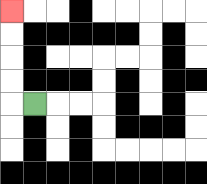{'start': '[1, 4]', 'end': '[0, 0]', 'path_directions': 'L,U,U,U,U', 'path_coordinates': '[[1, 4], [0, 4], [0, 3], [0, 2], [0, 1], [0, 0]]'}